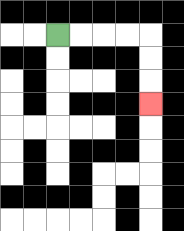{'start': '[2, 1]', 'end': '[6, 4]', 'path_directions': 'R,R,R,R,D,D,D', 'path_coordinates': '[[2, 1], [3, 1], [4, 1], [5, 1], [6, 1], [6, 2], [6, 3], [6, 4]]'}